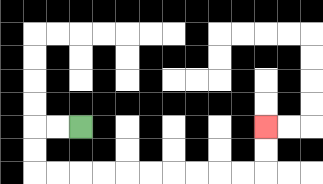{'start': '[3, 5]', 'end': '[11, 5]', 'path_directions': 'L,L,D,D,R,R,R,R,R,R,R,R,R,R,U,U', 'path_coordinates': '[[3, 5], [2, 5], [1, 5], [1, 6], [1, 7], [2, 7], [3, 7], [4, 7], [5, 7], [6, 7], [7, 7], [8, 7], [9, 7], [10, 7], [11, 7], [11, 6], [11, 5]]'}